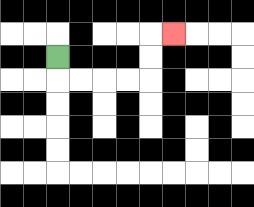{'start': '[2, 2]', 'end': '[7, 1]', 'path_directions': 'D,R,R,R,R,U,U,R', 'path_coordinates': '[[2, 2], [2, 3], [3, 3], [4, 3], [5, 3], [6, 3], [6, 2], [6, 1], [7, 1]]'}